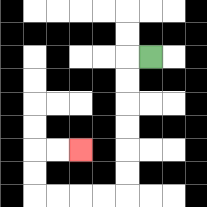{'start': '[6, 2]', 'end': '[3, 6]', 'path_directions': 'L,D,D,D,D,D,D,L,L,L,L,U,U,R,R', 'path_coordinates': '[[6, 2], [5, 2], [5, 3], [5, 4], [5, 5], [5, 6], [5, 7], [5, 8], [4, 8], [3, 8], [2, 8], [1, 8], [1, 7], [1, 6], [2, 6], [3, 6]]'}